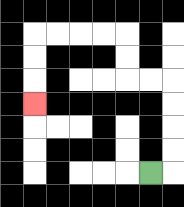{'start': '[6, 7]', 'end': '[1, 4]', 'path_directions': 'R,U,U,U,U,L,L,U,U,L,L,L,L,D,D,D', 'path_coordinates': '[[6, 7], [7, 7], [7, 6], [7, 5], [7, 4], [7, 3], [6, 3], [5, 3], [5, 2], [5, 1], [4, 1], [3, 1], [2, 1], [1, 1], [1, 2], [1, 3], [1, 4]]'}